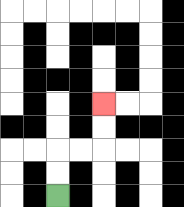{'start': '[2, 8]', 'end': '[4, 4]', 'path_directions': 'U,U,R,R,U,U', 'path_coordinates': '[[2, 8], [2, 7], [2, 6], [3, 6], [4, 6], [4, 5], [4, 4]]'}